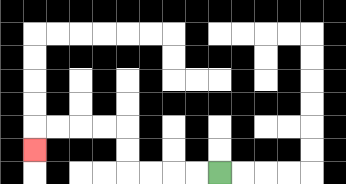{'start': '[9, 7]', 'end': '[1, 6]', 'path_directions': 'L,L,L,L,U,U,L,L,L,L,D', 'path_coordinates': '[[9, 7], [8, 7], [7, 7], [6, 7], [5, 7], [5, 6], [5, 5], [4, 5], [3, 5], [2, 5], [1, 5], [1, 6]]'}